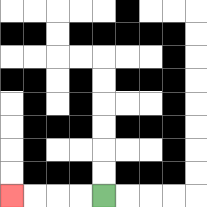{'start': '[4, 8]', 'end': '[0, 8]', 'path_directions': 'L,L,L,L', 'path_coordinates': '[[4, 8], [3, 8], [2, 8], [1, 8], [0, 8]]'}